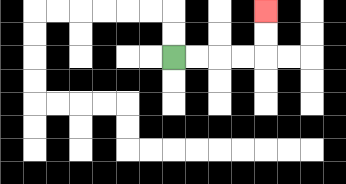{'start': '[7, 2]', 'end': '[11, 0]', 'path_directions': 'R,R,R,R,U,U', 'path_coordinates': '[[7, 2], [8, 2], [9, 2], [10, 2], [11, 2], [11, 1], [11, 0]]'}